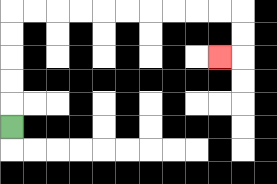{'start': '[0, 5]', 'end': '[9, 2]', 'path_directions': 'U,U,U,U,U,R,R,R,R,R,R,R,R,R,R,D,D,L', 'path_coordinates': '[[0, 5], [0, 4], [0, 3], [0, 2], [0, 1], [0, 0], [1, 0], [2, 0], [3, 0], [4, 0], [5, 0], [6, 0], [7, 0], [8, 0], [9, 0], [10, 0], [10, 1], [10, 2], [9, 2]]'}